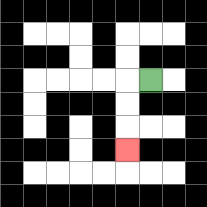{'start': '[6, 3]', 'end': '[5, 6]', 'path_directions': 'L,D,D,D', 'path_coordinates': '[[6, 3], [5, 3], [5, 4], [5, 5], [5, 6]]'}